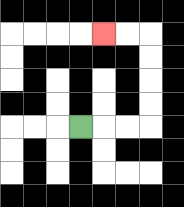{'start': '[3, 5]', 'end': '[4, 1]', 'path_directions': 'R,R,R,U,U,U,U,L,L', 'path_coordinates': '[[3, 5], [4, 5], [5, 5], [6, 5], [6, 4], [6, 3], [6, 2], [6, 1], [5, 1], [4, 1]]'}